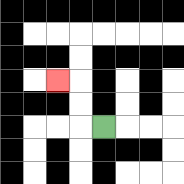{'start': '[4, 5]', 'end': '[2, 3]', 'path_directions': 'L,U,U,L', 'path_coordinates': '[[4, 5], [3, 5], [3, 4], [3, 3], [2, 3]]'}